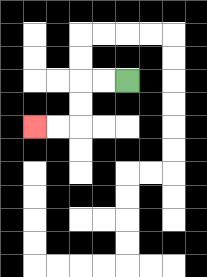{'start': '[5, 3]', 'end': '[1, 5]', 'path_directions': 'L,L,D,D,L,L', 'path_coordinates': '[[5, 3], [4, 3], [3, 3], [3, 4], [3, 5], [2, 5], [1, 5]]'}